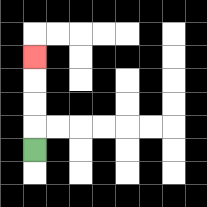{'start': '[1, 6]', 'end': '[1, 2]', 'path_directions': 'U,U,U,U', 'path_coordinates': '[[1, 6], [1, 5], [1, 4], [1, 3], [1, 2]]'}